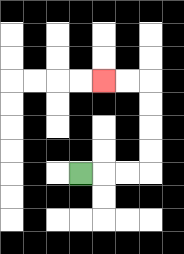{'start': '[3, 7]', 'end': '[4, 3]', 'path_directions': 'R,R,R,U,U,U,U,L,L', 'path_coordinates': '[[3, 7], [4, 7], [5, 7], [6, 7], [6, 6], [6, 5], [6, 4], [6, 3], [5, 3], [4, 3]]'}